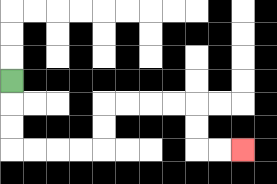{'start': '[0, 3]', 'end': '[10, 6]', 'path_directions': 'D,D,D,R,R,R,R,U,U,R,R,R,R,D,D,R,R', 'path_coordinates': '[[0, 3], [0, 4], [0, 5], [0, 6], [1, 6], [2, 6], [3, 6], [4, 6], [4, 5], [4, 4], [5, 4], [6, 4], [7, 4], [8, 4], [8, 5], [8, 6], [9, 6], [10, 6]]'}